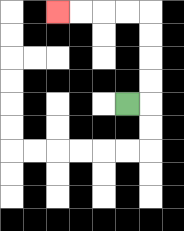{'start': '[5, 4]', 'end': '[2, 0]', 'path_directions': 'R,U,U,U,U,L,L,L,L', 'path_coordinates': '[[5, 4], [6, 4], [6, 3], [6, 2], [6, 1], [6, 0], [5, 0], [4, 0], [3, 0], [2, 0]]'}